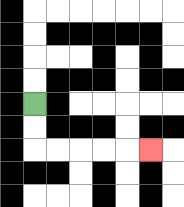{'start': '[1, 4]', 'end': '[6, 6]', 'path_directions': 'D,D,R,R,R,R,R', 'path_coordinates': '[[1, 4], [1, 5], [1, 6], [2, 6], [3, 6], [4, 6], [5, 6], [6, 6]]'}